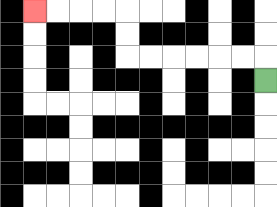{'start': '[11, 3]', 'end': '[1, 0]', 'path_directions': 'U,L,L,L,L,L,L,U,U,L,L,L,L', 'path_coordinates': '[[11, 3], [11, 2], [10, 2], [9, 2], [8, 2], [7, 2], [6, 2], [5, 2], [5, 1], [5, 0], [4, 0], [3, 0], [2, 0], [1, 0]]'}